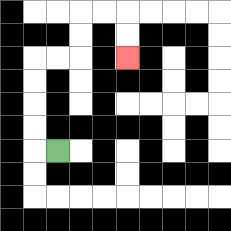{'start': '[2, 6]', 'end': '[5, 2]', 'path_directions': 'L,U,U,U,U,R,R,U,U,R,R,D,D', 'path_coordinates': '[[2, 6], [1, 6], [1, 5], [1, 4], [1, 3], [1, 2], [2, 2], [3, 2], [3, 1], [3, 0], [4, 0], [5, 0], [5, 1], [5, 2]]'}